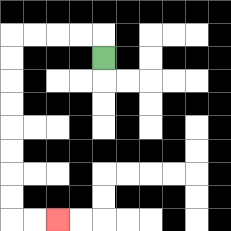{'start': '[4, 2]', 'end': '[2, 9]', 'path_directions': 'U,L,L,L,L,D,D,D,D,D,D,D,D,R,R', 'path_coordinates': '[[4, 2], [4, 1], [3, 1], [2, 1], [1, 1], [0, 1], [0, 2], [0, 3], [0, 4], [0, 5], [0, 6], [0, 7], [0, 8], [0, 9], [1, 9], [2, 9]]'}